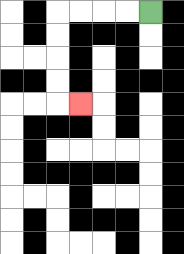{'start': '[6, 0]', 'end': '[3, 4]', 'path_directions': 'L,L,L,L,D,D,D,D,R', 'path_coordinates': '[[6, 0], [5, 0], [4, 0], [3, 0], [2, 0], [2, 1], [2, 2], [2, 3], [2, 4], [3, 4]]'}